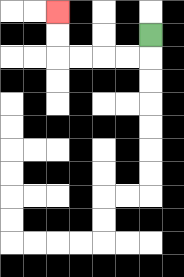{'start': '[6, 1]', 'end': '[2, 0]', 'path_directions': 'D,L,L,L,L,U,U', 'path_coordinates': '[[6, 1], [6, 2], [5, 2], [4, 2], [3, 2], [2, 2], [2, 1], [2, 0]]'}